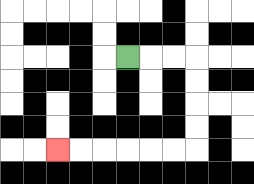{'start': '[5, 2]', 'end': '[2, 6]', 'path_directions': 'R,R,R,D,D,D,D,L,L,L,L,L,L', 'path_coordinates': '[[5, 2], [6, 2], [7, 2], [8, 2], [8, 3], [8, 4], [8, 5], [8, 6], [7, 6], [6, 6], [5, 6], [4, 6], [3, 6], [2, 6]]'}